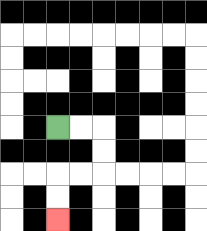{'start': '[2, 5]', 'end': '[2, 9]', 'path_directions': 'R,R,D,D,L,L,D,D', 'path_coordinates': '[[2, 5], [3, 5], [4, 5], [4, 6], [4, 7], [3, 7], [2, 7], [2, 8], [2, 9]]'}